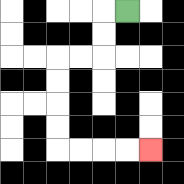{'start': '[5, 0]', 'end': '[6, 6]', 'path_directions': 'L,D,D,L,L,D,D,D,D,R,R,R,R', 'path_coordinates': '[[5, 0], [4, 0], [4, 1], [4, 2], [3, 2], [2, 2], [2, 3], [2, 4], [2, 5], [2, 6], [3, 6], [4, 6], [5, 6], [6, 6]]'}